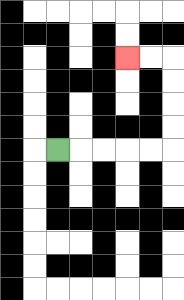{'start': '[2, 6]', 'end': '[5, 2]', 'path_directions': 'R,R,R,R,R,U,U,U,U,L,L', 'path_coordinates': '[[2, 6], [3, 6], [4, 6], [5, 6], [6, 6], [7, 6], [7, 5], [7, 4], [7, 3], [7, 2], [6, 2], [5, 2]]'}